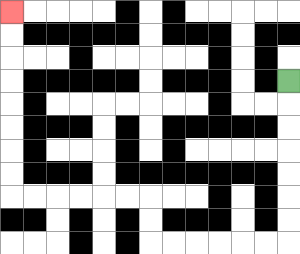{'start': '[12, 3]', 'end': '[0, 0]', 'path_directions': 'D,D,D,D,D,D,D,L,L,L,L,L,L,U,U,L,L,L,L,L,L,U,U,U,U,U,U,U,U', 'path_coordinates': '[[12, 3], [12, 4], [12, 5], [12, 6], [12, 7], [12, 8], [12, 9], [12, 10], [11, 10], [10, 10], [9, 10], [8, 10], [7, 10], [6, 10], [6, 9], [6, 8], [5, 8], [4, 8], [3, 8], [2, 8], [1, 8], [0, 8], [0, 7], [0, 6], [0, 5], [0, 4], [0, 3], [0, 2], [0, 1], [0, 0]]'}